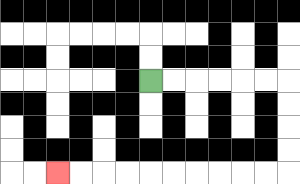{'start': '[6, 3]', 'end': '[2, 7]', 'path_directions': 'R,R,R,R,R,R,D,D,D,D,L,L,L,L,L,L,L,L,L,L', 'path_coordinates': '[[6, 3], [7, 3], [8, 3], [9, 3], [10, 3], [11, 3], [12, 3], [12, 4], [12, 5], [12, 6], [12, 7], [11, 7], [10, 7], [9, 7], [8, 7], [7, 7], [6, 7], [5, 7], [4, 7], [3, 7], [2, 7]]'}